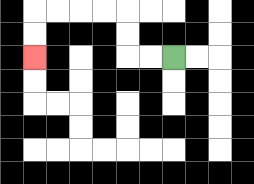{'start': '[7, 2]', 'end': '[1, 2]', 'path_directions': 'L,L,U,U,L,L,L,L,D,D', 'path_coordinates': '[[7, 2], [6, 2], [5, 2], [5, 1], [5, 0], [4, 0], [3, 0], [2, 0], [1, 0], [1, 1], [1, 2]]'}